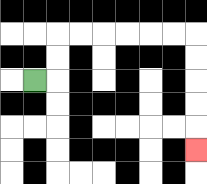{'start': '[1, 3]', 'end': '[8, 6]', 'path_directions': 'R,U,U,R,R,R,R,R,R,D,D,D,D,D', 'path_coordinates': '[[1, 3], [2, 3], [2, 2], [2, 1], [3, 1], [4, 1], [5, 1], [6, 1], [7, 1], [8, 1], [8, 2], [8, 3], [8, 4], [8, 5], [8, 6]]'}